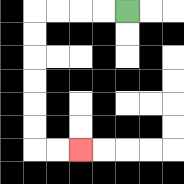{'start': '[5, 0]', 'end': '[3, 6]', 'path_directions': 'L,L,L,L,D,D,D,D,D,D,R,R', 'path_coordinates': '[[5, 0], [4, 0], [3, 0], [2, 0], [1, 0], [1, 1], [1, 2], [1, 3], [1, 4], [1, 5], [1, 6], [2, 6], [3, 6]]'}